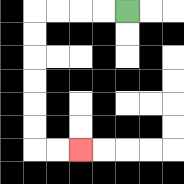{'start': '[5, 0]', 'end': '[3, 6]', 'path_directions': 'L,L,L,L,D,D,D,D,D,D,R,R', 'path_coordinates': '[[5, 0], [4, 0], [3, 0], [2, 0], [1, 0], [1, 1], [1, 2], [1, 3], [1, 4], [1, 5], [1, 6], [2, 6], [3, 6]]'}